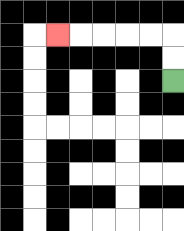{'start': '[7, 3]', 'end': '[2, 1]', 'path_directions': 'U,U,L,L,L,L,L', 'path_coordinates': '[[7, 3], [7, 2], [7, 1], [6, 1], [5, 1], [4, 1], [3, 1], [2, 1]]'}